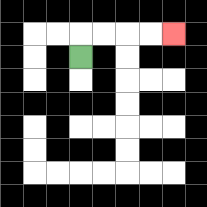{'start': '[3, 2]', 'end': '[7, 1]', 'path_directions': 'U,R,R,R,R', 'path_coordinates': '[[3, 2], [3, 1], [4, 1], [5, 1], [6, 1], [7, 1]]'}